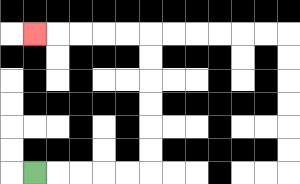{'start': '[1, 7]', 'end': '[1, 1]', 'path_directions': 'R,R,R,R,R,U,U,U,U,U,U,L,L,L,L,L', 'path_coordinates': '[[1, 7], [2, 7], [3, 7], [4, 7], [5, 7], [6, 7], [6, 6], [6, 5], [6, 4], [6, 3], [6, 2], [6, 1], [5, 1], [4, 1], [3, 1], [2, 1], [1, 1]]'}